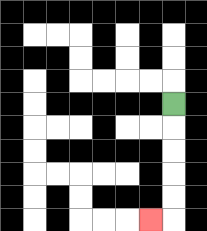{'start': '[7, 4]', 'end': '[6, 9]', 'path_directions': 'D,D,D,D,D,L', 'path_coordinates': '[[7, 4], [7, 5], [7, 6], [7, 7], [7, 8], [7, 9], [6, 9]]'}